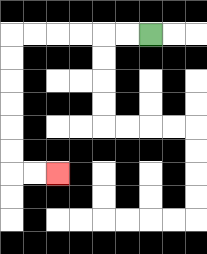{'start': '[6, 1]', 'end': '[2, 7]', 'path_directions': 'L,L,L,L,L,L,D,D,D,D,D,D,R,R', 'path_coordinates': '[[6, 1], [5, 1], [4, 1], [3, 1], [2, 1], [1, 1], [0, 1], [0, 2], [0, 3], [0, 4], [0, 5], [0, 6], [0, 7], [1, 7], [2, 7]]'}